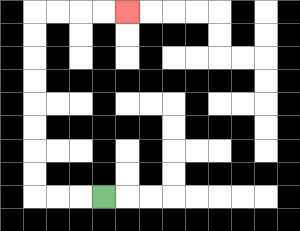{'start': '[4, 8]', 'end': '[5, 0]', 'path_directions': 'L,L,L,U,U,U,U,U,U,U,U,R,R,R,R', 'path_coordinates': '[[4, 8], [3, 8], [2, 8], [1, 8], [1, 7], [1, 6], [1, 5], [1, 4], [1, 3], [1, 2], [1, 1], [1, 0], [2, 0], [3, 0], [4, 0], [5, 0]]'}